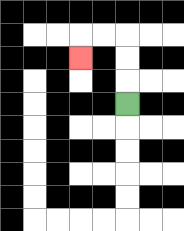{'start': '[5, 4]', 'end': '[3, 2]', 'path_directions': 'U,U,U,L,L,D', 'path_coordinates': '[[5, 4], [5, 3], [5, 2], [5, 1], [4, 1], [3, 1], [3, 2]]'}